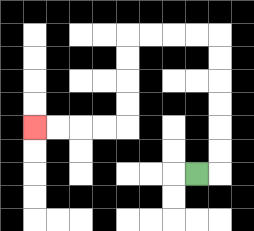{'start': '[8, 7]', 'end': '[1, 5]', 'path_directions': 'R,U,U,U,U,U,U,L,L,L,L,D,D,D,D,L,L,L,L', 'path_coordinates': '[[8, 7], [9, 7], [9, 6], [9, 5], [9, 4], [9, 3], [9, 2], [9, 1], [8, 1], [7, 1], [6, 1], [5, 1], [5, 2], [5, 3], [5, 4], [5, 5], [4, 5], [3, 5], [2, 5], [1, 5]]'}